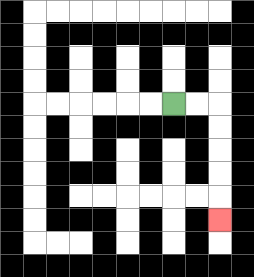{'start': '[7, 4]', 'end': '[9, 9]', 'path_directions': 'R,R,D,D,D,D,D', 'path_coordinates': '[[7, 4], [8, 4], [9, 4], [9, 5], [9, 6], [9, 7], [9, 8], [9, 9]]'}